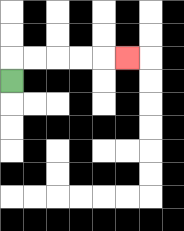{'start': '[0, 3]', 'end': '[5, 2]', 'path_directions': 'U,R,R,R,R,R', 'path_coordinates': '[[0, 3], [0, 2], [1, 2], [2, 2], [3, 2], [4, 2], [5, 2]]'}